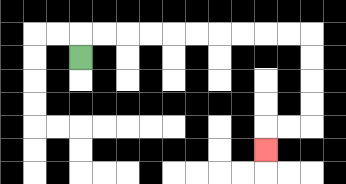{'start': '[3, 2]', 'end': '[11, 6]', 'path_directions': 'U,R,R,R,R,R,R,R,R,R,R,D,D,D,D,L,L,D', 'path_coordinates': '[[3, 2], [3, 1], [4, 1], [5, 1], [6, 1], [7, 1], [8, 1], [9, 1], [10, 1], [11, 1], [12, 1], [13, 1], [13, 2], [13, 3], [13, 4], [13, 5], [12, 5], [11, 5], [11, 6]]'}